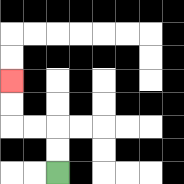{'start': '[2, 7]', 'end': '[0, 3]', 'path_directions': 'U,U,L,L,U,U', 'path_coordinates': '[[2, 7], [2, 6], [2, 5], [1, 5], [0, 5], [0, 4], [0, 3]]'}